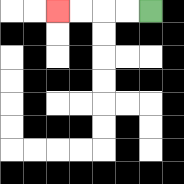{'start': '[6, 0]', 'end': '[2, 0]', 'path_directions': 'L,L,L,L', 'path_coordinates': '[[6, 0], [5, 0], [4, 0], [3, 0], [2, 0]]'}